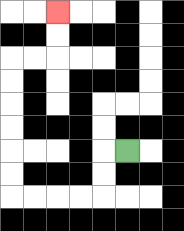{'start': '[5, 6]', 'end': '[2, 0]', 'path_directions': 'L,D,D,L,L,L,L,U,U,U,U,U,U,R,R,U,U', 'path_coordinates': '[[5, 6], [4, 6], [4, 7], [4, 8], [3, 8], [2, 8], [1, 8], [0, 8], [0, 7], [0, 6], [0, 5], [0, 4], [0, 3], [0, 2], [1, 2], [2, 2], [2, 1], [2, 0]]'}